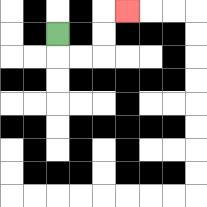{'start': '[2, 1]', 'end': '[5, 0]', 'path_directions': 'D,R,R,U,U,R', 'path_coordinates': '[[2, 1], [2, 2], [3, 2], [4, 2], [4, 1], [4, 0], [5, 0]]'}